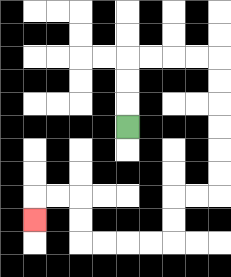{'start': '[5, 5]', 'end': '[1, 9]', 'path_directions': 'U,U,U,R,R,R,R,D,D,D,D,D,D,L,L,D,D,L,L,L,L,U,U,L,L,D', 'path_coordinates': '[[5, 5], [5, 4], [5, 3], [5, 2], [6, 2], [7, 2], [8, 2], [9, 2], [9, 3], [9, 4], [9, 5], [9, 6], [9, 7], [9, 8], [8, 8], [7, 8], [7, 9], [7, 10], [6, 10], [5, 10], [4, 10], [3, 10], [3, 9], [3, 8], [2, 8], [1, 8], [1, 9]]'}